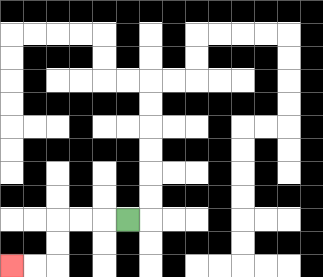{'start': '[5, 9]', 'end': '[0, 11]', 'path_directions': 'L,L,L,D,D,L,L', 'path_coordinates': '[[5, 9], [4, 9], [3, 9], [2, 9], [2, 10], [2, 11], [1, 11], [0, 11]]'}